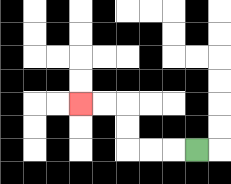{'start': '[8, 6]', 'end': '[3, 4]', 'path_directions': 'L,L,L,U,U,L,L', 'path_coordinates': '[[8, 6], [7, 6], [6, 6], [5, 6], [5, 5], [5, 4], [4, 4], [3, 4]]'}